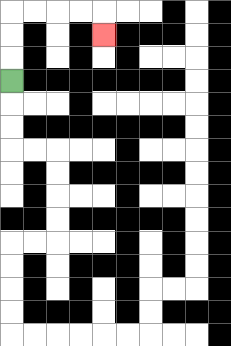{'start': '[0, 3]', 'end': '[4, 1]', 'path_directions': 'U,U,U,R,R,R,R,D', 'path_coordinates': '[[0, 3], [0, 2], [0, 1], [0, 0], [1, 0], [2, 0], [3, 0], [4, 0], [4, 1]]'}